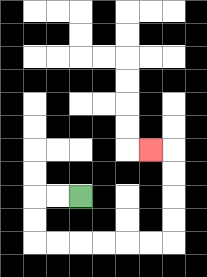{'start': '[3, 8]', 'end': '[6, 6]', 'path_directions': 'L,L,D,D,R,R,R,R,R,R,U,U,U,U,L', 'path_coordinates': '[[3, 8], [2, 8], [1, 8], [1, 9], [1, 10], [2, 10], [3, 10], [4, 10], [5, 10], [6, 10], [7, 10], [7, 9], [7, 8], [7, 7], [7, 6], [6, 6]]'}